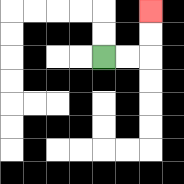{'start': '[4, 2]', 'end': '[6, 0]', 'path_directions': 'R,R,U,U', 'path_coordinates': '[[4, 2], [5, 2], [6, 2], [6, 1], [6, 0]]'}